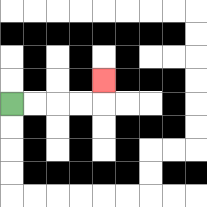{'start': '[0, 4]', 'end': '[4, 3]', 'path_directions': 'R,R,R,R,U', 'path_coordinates': '[[0, 4], [1, 4], [2, 4], [3, 4], [4, 4], [4, 3]]'}